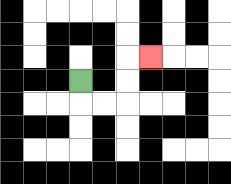{'start': '[3, 3]', 'end': '[6, 2]', 'path_directions': 'D,R,R,U,U,R', 'path_coordinates': '[[3, 3], [3, 4], [4, 4], [5, 4], [5, 3], [5, 2], [6, 2]]'}